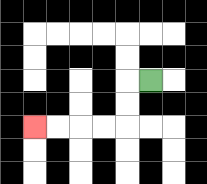{'start': '[6, 3]', 'end': '[1, 5]', 'path_directions': 'L,D,D,L,L,L,L', 'path_coordinates': '[[6, 3], [5, 3], [5, 4], [5, 5], [4, 5], [3, 5], [2, 5], [1, 5]]'}